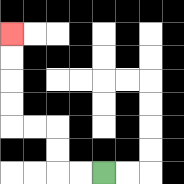{'start': '[4, 7]', 'end': '[0, 1]', 'path_directions': 'L,L,U,U,L,L,U,U,U,U', 'path_coordinates': '[[4, 7], [3, 7], [2, 7], [2, 6], [2, 5], [1, 5], [0, 5], [0, 4], [0, 3], [0, 2], [0, 1]]'}